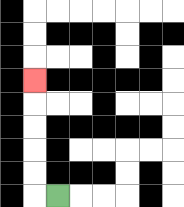{'start': '[2, 8]', 'end': '[1, 3]', 'path_directions': 'L,U,U,U,U,U', 'path_coordinates': '[[2, 8], [1, 8], [1, 7], [1, 6], [1, 5], [1, 4], [1, 3]]'}